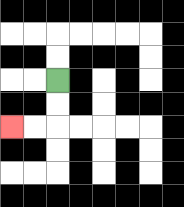{'start': '[2, 3]', 'end': '[0, 5]', 'path_directions': 'D,D,L,L', 'path_coordinates': '[[2, 3], [2, 4], [2, 5], [1, 5], [0, 5]]'}